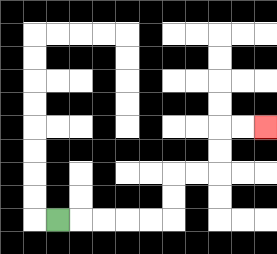{'start': '[2, 9]', 'end': '[11, 5]', 'path_directions': 'R,R,R,R,R,U,U,R,R,U,U,R,R', 'path_coordinates': '[[2, 9], [3, 9], [4, 9], [5, 9], [6, 9], [7, 9], [7, 8], [7, 7], [8, 7], [9, 7], [9, 6], [9, 5], [10, 5], [11, 5]]'}